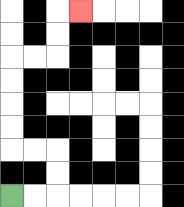{'start': '[0, 8]', 'end': '[3, 0]', 'path_directions': 'R,R,U,U,L,L,U,U,U,U,R,R,U,U,R', 'path_coordinates': '[[0, 8], [1, 8], [2, 8], [2, 7], [2, 6], [1, 6], [0, 6], [0, 5], [0, 4], [0, 3], [0, 2], [1, 2], [2, 2], [2, 1], [2, 0], [3, 0]]'}